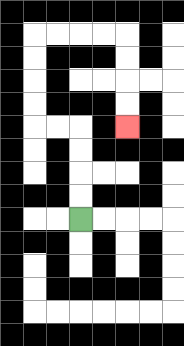{'start': '[3, 9]', 'end': '[5, 5]', 'path_directions': 'U,U,U,U,L,L,U,U,U,U,R,R,R,R,D,D,D,D', 'path_coordinates': '[[3, 9], [3, 8], [3, 7], [3, 6], [3, 5], [2, 5], [1, 5], [1, 4], [1, 3], [1, 2], [1, 1], [2, 1], [3, 1], [4, 1], [5, 1], [5, 2], [5, 3], [5, 4], [5, 5]]'}